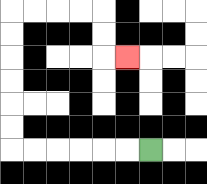{'start': '[6, 6]', 'end': '[5, 2]', 'path_directions': 'L,L,L,L,L,L,U,U,U,U,U,U,R,R,R,R,D,D,R', 'path_coordinates': '[[6, 6], [5, 6], [4, 6], [3, 6], [2, 6], [1, 6], [0, 6], [0, 5], [0, 4], [0, 3], [0, 2], [0, 1], [0, 0], [1, 0], [2, 0], [3, 0], [4, 0], [4, 1], [4, 2], [5, 2]]'}